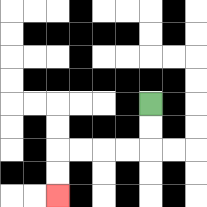{'start': '[6, 4]', 'end': '[2, 8]', 'path_directions': 'D,D,L,L,L,L,D,D', 'path_coordinates': '[[6, 4], [6, 5], [6, 6], [5, 6], [4, 6], [3, 6], [2, 6], [2, 7], [2, 8]]'}